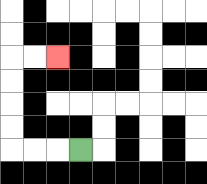{'start': '[3, 6]', 'end': '[2, 2]', 'path_directions': 'L,L,L,U,U,U,U,R,R', 'path_coordinates': '[[3, 6], [2, 6], [1, 6], [0, 6], [0, 5], [0, 4], [0, 3], [0, 2], [1, 2], [2, 2]]'}